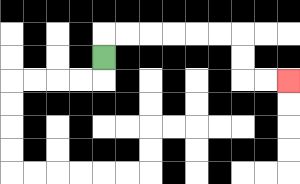{'start': '[4, 2]', 'end': '[12, 3]', 'path_directions': 'U,R,R,R,R,R,R,D,D,R,R', 'path_coordinates': '[[4, 2], [4, 1], [5, 1], [6, 1], [7, 1], [8, 1], [9, 1], [10, 1], [10, 2], [10, 3], [11, 3], [12, 3]]'}